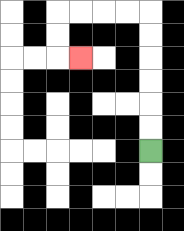{'start': '[6, 6]', 'end': '[3, 2]', 'path_directions': 'U,U,U,U,U,U,L,L,L,L,D,D,R', 'path_coordinates': '[[6, 6], [6, 5], [6, 4], [6, 3], [6, 2], [6, 1], [6, 0], [5, 0], [4, 0], [3, 0], [2, 0], [2, 1], [2, 2], [3, 2]]'}